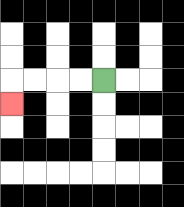{'start': '[4, 3]', 'end': '[0, 4]', 'path_directions': 'L,L,L,L,D', 'path_coordinates': '[[4, 3], [3, 3], [2, 3], [1, 3], [0, 3], [0, 4]]'}